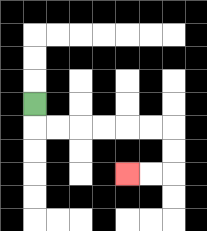{'start': '[1, 4]', 'end': '[5, 7]', 'path_directions': 'D,R,R,R,R,R,R,D,D,L,L', 'path_coordinates': '[[1, 4], [1, 5], [2, 5], [3, 5], [4, 5], [5, 5], [6, 5], [7, 5], [7, 6], [7, 7], [6, 7], [5, 7]]'}